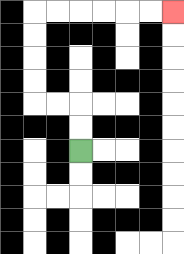{'start': '[3, 6]', 'end': '[7, 0]', 'path_directions': 'U,U,L,L,U,U,U,U,R,R,R,R,R,R', 'path_coordinates': '[[3, 6], [3, 5], [3, 4], [2, 4], [1, 4], [1, 3], [1, 2], [1, 1], [1, 0], [2, 0], [3, 0], [4, 0], [5, 0], [6, 0], [7, 0]]'}